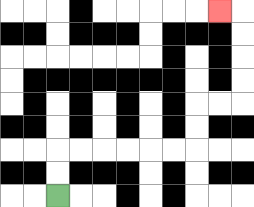{'start': '[2, 8]', 'end': '[9, 0]', 'path_directions': 'U,U,R,R,R,R,R,R,U,U,R,R,U,U,U,U,L', 'path_coordinates': '[[2, 8], [2, 7], [2, 6], [3, 6], [4, 6], [5, 6], [6, 6], [7, 6], [8, 6], [8, 5], [8, 4], [9, 4], [10, 4], [10, 3], [10, 2], [10, 1], [10, 0], [9, 0]]'}